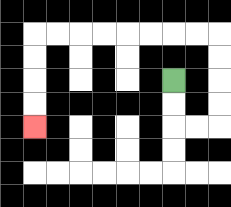{'start': '[7, 3]', 'end': '[1, 5]', 'path_directions': 'D,D,R,R,U,U,U,U,L,L,L,L,L,L,L,L,D,D,D,D', 'path_coordinates': '[[7, 3], [7, 4], [7, 5], [8, 5], [9, 5], [9, 4], [9, 3], [9, 2], [9, 1], [8, 1], [7, 1], [6, 1], [5, 1], [4, 1], [3, 1], [2, 1], [1, 1], [1, 2], [1, 3], [1, 4], [1, 5]]'}